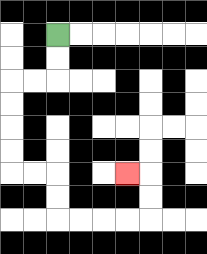{'start': '[2, 1]', 'end': '[5, 7]', 'path_directions': 'D,D,L,L,D,D,D,D,R,R,D,D,R,R,R,R,U,U,L', 'path_coordinates': '[[2, 1], [2, 2], [2, 3], [1, 3], [0, 3], [0, 4], [0, 5], [0, 6], [0, 7], [1, 7], [2, 7], [2, 8], [2, 9], [3, 9], [4, 9], [5, 9], [6, 9], [6, 8], [6, 7], [5, 7]]'}